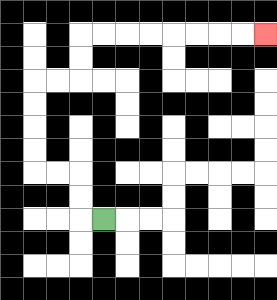{'start': '[4, 9]', 'end': '[11, 1]', 'path_directions': 'L,U,U,L,L,U,U,U,U,R,R,U,U,R,R,R,R,R,R,R,R', 'path_coordinates': '[[4, 9], [3, 9], [3, 8], [3, 7], [2, 7], [1, 7], [1, 6], [1, 5], [1, 4], [1, 3], [2, 3], [3, 3], [3, 2], [3, 1], [4, 1], [5, 1], [6, 1], [7, 1], [8, 1], [9, 1], [10, 1], [11, 1]]'}